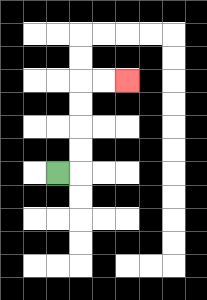{'start': '[2, 7]', 'end': '[5, 3]', 'path_directions': 'R,U,U,U,U,R,R', 'path_coordinates': '[[2, 7], [3, 7], [3, 6], [3, 5], [3, 4], [3, 3], [4, 3], [5, 3]]'}